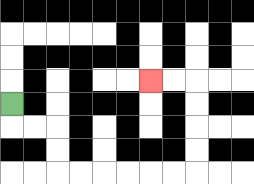{'start': '[0, 4]', 'end': '[6, 3]', 'path_directions': 'D,R,R,D,D,R,R,R,R,R,R,U,U,U,U,L,L', 'path_coordinates': '[[0, 4], [0, 5], [1, 5], [2, 5], [2, 6], [2, 7], [3, 7], [4, 7], [5, 7], [6, 7], [7, 7], [8, 7], [8, 6], [8, 5], [8, 4], [8, 3], [7, 3], [6, 3]]'}